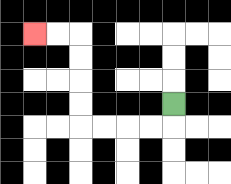{'start': '[7, 4]', 'end': '[1, 1]', 'path_directions': 'D,L,L,L,L,U,U,U,U,L,L', 'path_coordinates': '[[7, 4], [7, 5], [6, 5], [5, 5], [4, 5], [3, 5], [3, 4], [3, 3], [3, 2], [3, 1], [2, 1], [1, 1]]'}